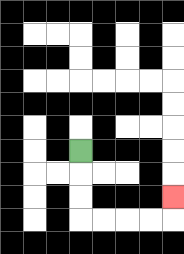{'start': '[3, 6]', 'end': '[7, 8]', 'path_directions': 'D,D,D,R,R,R,R,U', 'path_coordinates': '[[3, 6], [3, 7], [3, 8], [3, 9], [4, 9], [5, 9], [6, 9], [7, 9], [7, 8]]'}